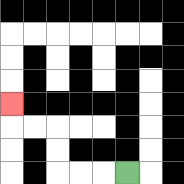{'start': '[5, 7]', 'end': '[0, 4]', 'path_directions': 'L,L,L,U,U,L,L,U', 'path_coordinates': '[[5, 7], [4, 7], [3, 7], [2, 7], [2, 6], [2, 5], [1, 5], [0, 5], [0, 4]]'}